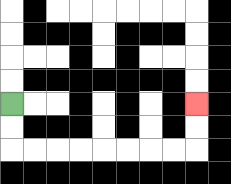{'start': '[0, 4]', 'end': '[8, 4]', 'path_directions': 'D,D,R,R,R,R,R,R,R,R,U,U', 'path_coordinates': '[[0, 4], [0, 5], [0, 6], [1, 6], [2, 6], [3, 6], [4, 6], [5, 6], [6, 6], [7, 6], [8, 6], [8, 5], [8, 4]]'}